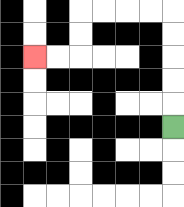{'start': '[7, 5]', 'end': '[1, 2]', 'path_directions': 'U,U,U,U,U,L,L,L,L,D,D,L,L', 'path_coordinates': '[[7, 5], [7, 4], [7, 3], [7, 2], [7, 1], [7, 0], [6, 0], [5, 0], [4, 0], [3, 0], [3, 1], [3, 2], [2, 2], [1, 2]]'}